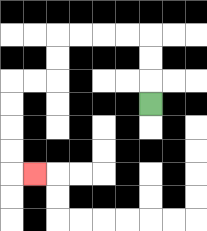{'start': '[6, 4]', 'end': '[1, 7]', 'path_directions': 'U,U,U,L,L,L,L,D,D,L,L,D,D,D,D,R', 'path_coordinates': '[[6, 4], [6, 3], [6, 2], [6, 1], [5, 1], [4, 1], [3, 1], [2, 1], [2, 2], [2, 3], [1, 3], [0, 3], [0, 4], [0, 5], [0, 6], [0, 7], [1, 7]]'}